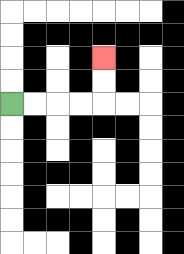{'start': '[0, 4]', 'end': '[4, 2]', 'path_directions': 'R,R,R,R,U,U', 'path_coordinates': '[[0, 4], [1, 4], [2, 4], [3, 4], [4, 4], [4, 3], [4, 2]]'}